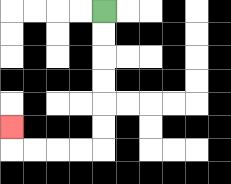{'start': '[4, 0]', 'end': '[0, 5]', 'path_directions': 'D,D,D,D,D,D,L,L,L,L,U', 'path_coordinates': '[[4, 0], [4, 1], [4, 2], [4, 3], [4, 4], [4, 5], [4, 6], [3, 6], [2, 6], [1, 6], [0, 6], [0, 5]]'}